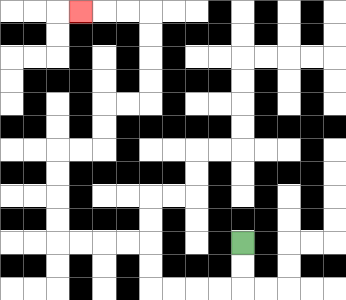{'start': '[10, 10]', 'end': '[3, 0]', 'path_directions': 'D,D,L,L,L,L,U,U,L,L,L,L,U,U,U,U,R,R,U,U,R,R,U,U,U,U,L,L,L', 'path_coordinates': '[[10, 10], [10, 11], [10, 12], [9, 12], [8, 12], [7, 12], [6, 12], [6, 11], [6, 10], [5, 10], [4, 10], [3, 10], [2, 10], [2, 9], [2, 8], [2, 7], [2, 6], [3, 6], [4, 6], [4, 5], [4, 4], [5, 4], [6, 4], [6, 3], [6, 2], [6, 1], [6, 0], [5, 0], [4, 0], [3, 0]]'}